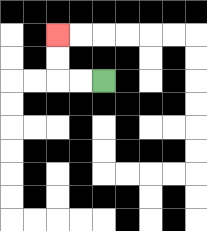{'start': '[4, 3]', 'end': '[2, 1]', 'path_directions': 'L,L,U,U', 'path_coordinates': '[[4, 3], [3, 3], [2, 3], [2, 2], [2, 1]]'}